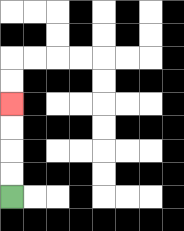{'start': '[0, 8]', 'end': '[0, 4]', 'path_directions': 'U,U,U,U', 'path_coordinates': '[[0, 8], [0, 7], [0, 6], [0, 5], [0, 4]]'}